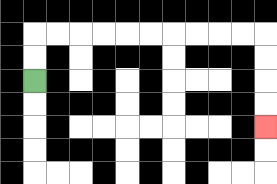{'start': '[1, 3]', 'end': '[11, 5]', 'path_directions': 'U,U,R,R,R,R,R,R,R,R,R,R,D,D,D,D', 'path_coordinates': '[[1, 3], [1, 2], [1, 1], [2, 1], [3, 1], [4, 1], [5, 1], [6, 1], [7, 1], [8, 1], [9, 1], [10, 1], [11, 1], [11, 2], [11, 3], [11, 4], [11, 5]]'}